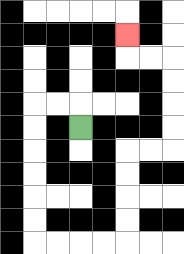{'start': '[3, 5]', 'end': '[5, 1]', 'path_directions': 'U,L,L,D,D,D,D,D,D,R,R,R,R,U,U,U,U,R,R,U,U,U,U,L,L,U', 'path_coordinates': '[[3, 5], [3, 4], [2, 4], [1, 4], [1, 5], [1, 6], [1, 7], [1, 8], [1, 9], [1, 10], [2, 10], [3, 10], [4, 10], [5, 10], [5, 9], [5, 8], [5, 7], [5, 6], [6, 6], [7, 6], [7, 5], [7, 4], [7, 3], [7, 2], [6, 2], [5, 2], [5, 1]]'}